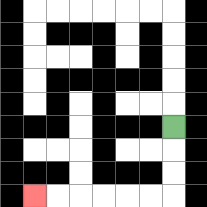{'start': '[7, 5]', 'end': '[1, 8]', 'path_directions': 'D,D,D,L,L,L,L,L,L', 'path_coordinates': '[[7, 5], [7, 6], [7, 7], [7, 8], [6, 8], [5, 8], [4, 8], [3, 8], [2, 8], [1, 8]]'}